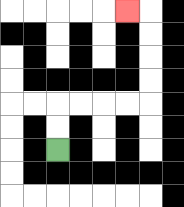{'start': '[2, 6]', 'end': '[5, 0]', 'path_directions': 'U,U,R,R,R,R,U,U,U,U,L', 'path_coordinates': '[[2, 6], [2, 5], [2, 4], [3, 4], [4, 4], [5, 4], [6, 4], [6, 3], [6, 2], [6, 1], [6, 0], [5, 0]]'}